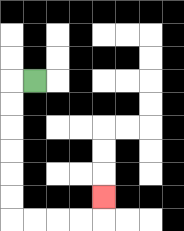{'start': '[1, 3]', 'end': '[4, 8]', 'path_directions': 'L,D,D,D,D,D,D,R,R,R,R,U', 'path_coordinates': '[[1, 3], [0, 3], [0, 4], [0, 5], [0, 6], [0, 7], [0, 8], [0, 9], [1, 9], [2, 9], [3, 9], [4, 9], [4, 8]]'}